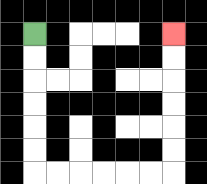{'start': '[1, 1]', 'end': '[7, 1]', 'path_directions': 'D,D,D,D,D,D,R,R,R,R,R,R,U,U,U,U,U,U', 'path_coordinates': '[[1, 1], [1, 2], [1, 3], [1, 4], [1, 5], [1, 6], [1, 7], [2, 7], [3, 7], [4, 7], [5, 7], [6, 7], [7, 7], [7, 6], [7, 5], [7, 4], [7, 3], [7, 2], [7, 1]]'}